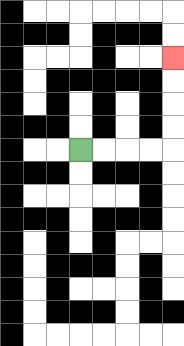{'start': '[3, 6]', 'end': '[7, 2]', 'path_directions': 'R,R,R,R,U,U,U,U', 'path_coordinates': '[[3, 6], [4, 6], [5, 6], [6, 6], [7, 6], [7, 5], [7, 4], [7, 3], [7, 2]]'}